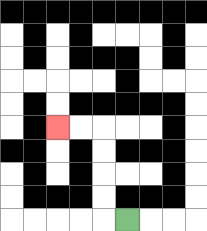{'start': '[5, 9]', 'end': '[2, 5]', 'path_directions': 'L,U,U,U,U,L,L', 'path_coordinates': '[[5, 9], [4, 9], [4, 8], [4, 7], [4, 6], [4, 5], [3, 5], [2, 5]]'}